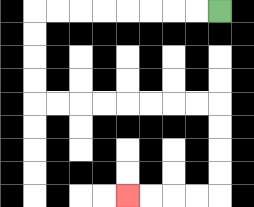{'start': '[9, 0]', 'end': '[5, 8]', 'path_directions': 'L,L,L,L,L,L,L,L,D,D,D,D,R,R,R,R,R,R,R,R,D,D,D,D,L,L,L,L', 'path_coordinates': '[[9, 0], [8, 0], [7, 0], [6, 0], [5, 0], [4, 0], [3, 0], [2, 0], [1, 0], [1, 1], [1, 2], [1, 3], [1, 4], [2, 4], [3, 4], [4, 4], [5, 4], [6, 4], [7, 4], [8, 4], [9, 4], [9, 5], [9, 6], [9, 7], [9, 8], [8, 8], [7, 8], [6, 8], [5, 8]]'}